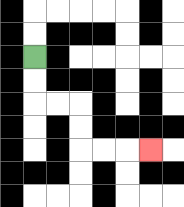{'start': '[1, 2]', 'end': '[6, 6]', 'path_directions': 'D,D,R,R,D,D,R,R,R', 'path_coordinates': '[[1, 2], [1, 3], [1, 4], [2, 4], [3, 4], [3, 5], [3, 6], [4, 6], [5, 6], [6, 6]]'}